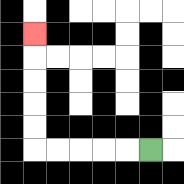{'start': '[6, 6]', 'end': '[1, 1]', 'path_directions': 'L,L,L,L,L,U,U,U,U,U', 'path_coordinates': '[[6, 6], [5, 6], [4, 6], [3, 6], [2, 6], [1, 6], [1, 5], [1, 4], [1, 3], [1, 2], [1, 1]]'}